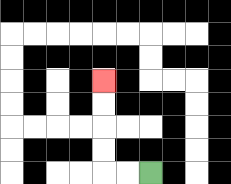{'start': '[6, 7]', 'end': '[4, 3]', 'path_directions': 'L,L,U,U,U,U', 'path_coordinates': '[[6, 7], [5, 7], [4, 7], [4, 6], [4, 5], [4, 4], [4, 3]]'}